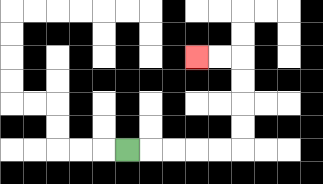{'start': '[5, 6]', 'end': '[8, 2]', 'path_directions': 'R,R,R,R,R,U,U,U,U,L,L', 'path_coordinates': '[[5, 6], [6, 6], [7, 6], [8, 6], [9, 6], [10, 6], [10, 5], [10, 4], [10, 3], [10, 2], [9, 2], [8, 2]]'}